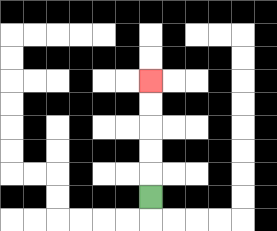{'start': '[6, 8]', 'end': '[6, 3]', 'path_directions': 'U,U,U,U,U', 'path_coordinates': '[[6, 8], [6, 7], [6, 6], [6, 5], [6, 4], [6, 3]]'}